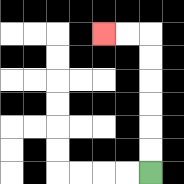{'start': '[6, 7]', 'end': '[4, 1]', 'path_directions': 'U,U,U,U,U,U,L,L', 'path_coordinates': '[[6, 7], [6, 6], [6, 5], [6, 4], [6, 3], [6, 2], [6, 1], [5, 1], [4, 1]]'}